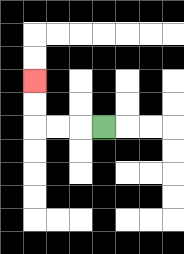{'start': '[4, 5]', 'end': '[1, 3]', 'path_directions': 'L,L,L,U,U', 'path_coordinates': '[[4, 5], [3, 5], [2, 5], [1, 5], [1, 4], [1, 3]]'}